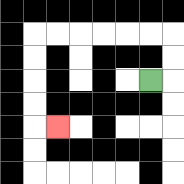{'start': '[6, 3]', 'end': '[2, 5]', 'path_directions': 'R,U,U,L,L,L,L,L,L,D,D,D,D,R', 'path_coordinates': '[[6, 3], [7, 3], [7, 2], [7, 1], [6, 1], [5, 1], [4, 1], [3, 1], [2, 1], [1, 1], [1, 2], [1, 3], [1, 4], [1, 5], [2, 5]]'}